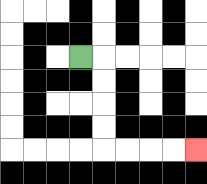{'start': '[3, 2]', 'end': '[8, 6]', 'path_directions': 'R,D,D,D,D,R,R,R,R', 'path_coordinates': '[[3, 2], [4, 2], [4, 3], [4, 4], [4, 5], [4, 6], [5, 6], [6, 6], [7, 6], [8, 6]]'}